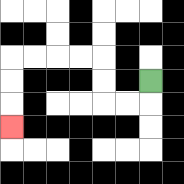{'start': '[6, 3]', 'end': '[0, 5]', 'path_directions': 'D,L,L,U,U,L,L,L,L,D,D,D', 'path_coordinates': '[[6, 3], [6, 4], [5, 4], [4, 4], [4, 3], [4, 2], [3, 2], [2, 2], [1, 2], [0, 2], [0, 3], [0, 4], [0, 5]]'}